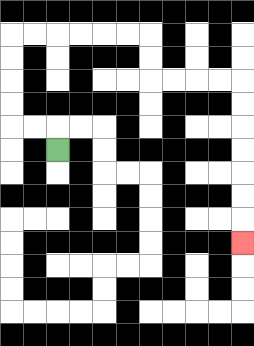{'start': '[2, 6]', 'end': '[10, 10]', 'path_directions': 'U,L,L,U,U,U,U,R,R,R,R,R,R,D,D,R,R,R,R,D,D,D,D,D,D,D', 'path_coordinates': '[[2, 6], [2, 5], [1, 5], [0, 5], [0, 4], [0, 3], [0, 2], [0, 1], [1, 1], [2, 1], [3, 1], [4, 1], [5, 1], [6, 1], [6, 2], [6, 3], [7, 3], [8, 3], [9, 3], [10, 3], [10, 4], [10, 5], [10, 6], [10, 7], [10, 8], [10, 9], [10, 10]]'}